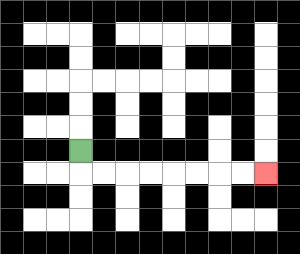{'start': '[3, 6]', 'end': '[11, 7]', 'path_directions': 'D,R,R,R,R,R,R,R,R', 'path_coordinates': '[[3, 6], [3, 7], [4, 7], [5, 7], [6, 7], [7, 7], [8, 7], [9, 7], [10, 7], [11, 7]]'}